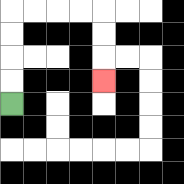{'start': '[0, 4]', 'end': '[4, 3]', 'path_directions': 'U,U,U,U,R,R,R,R,D,D,D', 'path_coordinates': '[[0, 4], [0, 3], [0, 2], [0, 1], [0, 0], [1, 0], [2, 0], [3, 0], [4, 0], [4, 1], [4, 2], [4, 3]]'}